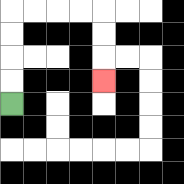{'start': '[0, 4]', 'end': '[4, 3]', 'path_directions': 'U,U,U,U,R,R,R,R,D,D,D', 'path_coordinates': '[[0, 4], [0, 3], [0, 2], [0, 1], [0, 0], [1, 0], [2, 0], [3, 0], [4, 0], [4, 1], [4, 2], [4, 3]]'}